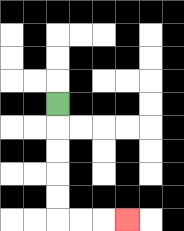{'start': '[2, 4]', 'end': '[5, 9]', 'path_directions': 'D,D,D,D,D,R,R,R', 'path_coordinates': '[[2, 4], [2, 5], [2, 6], [2, 7], [2, 8], [2, 9], [3, 9], [4, 9], [5, 9]]'}